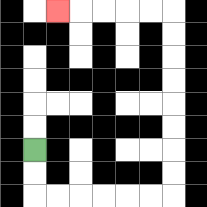{'start': '[1, 6]', 'end': '[2, 0]', 'path_directions': 'D,D,R,R,R,R,R,R,U,U,U,U,U,U,U,U,L,L,L,L,L', 'path_coordinates': '[[1, 6], [1, 7], [1, 8], [2, 8], [3, 8], [4, 8], [5, 8], [6, 8], [7, 8], [7, 7], [7, 6], [7, 5], [7, 4], [7, 3], [7, 2], [7, 1], [7, 0], [6, 0], [5, 0], [4, 0], [3, 0], [2, 0]]'}